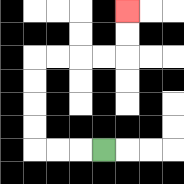{'start': '[4, 6]', 'end': '[5, 0]', 'path_directions': 'L,L,L,U,U,U,U,R,R,R,R,U,U', 'path_coordinates': '[[4, 6], [3, 6], [2, 6], [1, 6], [1, 5], [1, 4], [1, 3], [1, 2], [2, 2], [3, 2], [4, 2], [5, 2], [5, 1], [5, 0]]'}